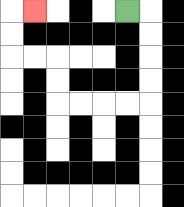{'start': '[5, 0]', 'end': '[1, 0]', 'path_directions': 'R,D,D,D,D,L,L,L,L,U,U,L,L,U,U,R', 'path_coordinates': '[[5, 0], [6, 0], [6, 1], [6, 2], [6, 3], [6, 4], [5, 4], [4, 4], [3, 4], [2, 4], [2, 3], [2, 2], [1, 2], [0, 2], [0, 1], [0, 0], [1, 0]]'}